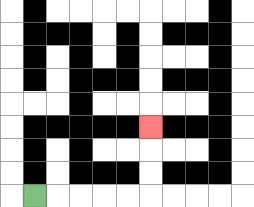{'start': '[1, 8]', 'end': '[6, 5]', 'path_directions': 'R,R,R,R,R,U,U,U', 'path_coordinates': '[[1, 8], [2, 8], [3, 8], [4, 8], [5, 8], [6, 8], [6, 7], [6, 6], [6, 5]]'}